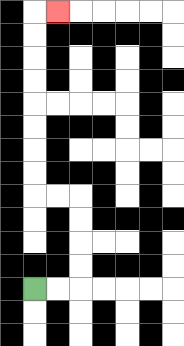{'start': '[1, 12]', 'end': '[2, 0]', 'path_directions': 'R,R,U,U,U,U,L,L,U,U,U,U,U,U,U,U,R', 'path_coordinates': '[[1, 12], [2, 12], [3, 12], [3, 11], [3, 10], [3, 9], [3, 8], [2, 8], [1, 8], [1, 7], [1, 6], [1, 5], [1, 4], [1, 3], [1, 2], [1, 1], [1, 0], [2, 0]]'}